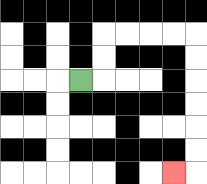{'start': '[3, 3]', 'end': '[7, 7]', 'path_directions': 'R,U,U,R,R,R,R,D,D,D,D,D,D,L', 'path_coordinates': '[[3, 3], [4, 3], [4, 2], [4, 1], [5, 1], [6, 1], [7, 1], [8, 1], [8, 2], [8, 3], [8, 4], [8, 5], [8, 6], [8, 7], [7, 7]]'}